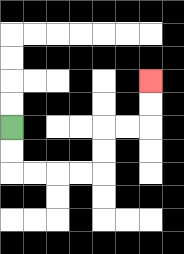{'start': '[0, 5]', 'end': '[6, 3]', 'path_directions': 'D,D,R,R,R,R,U,U,R,R,U,U', 'path_coordinates': '[[0, 5], [0, 6], [0, 7], [1, 7], [2, 7], [3, 7], [4, 7], [4, 6], [4, 5], [5, 5], [6, 5], [6, 4], [6, 3]]'}